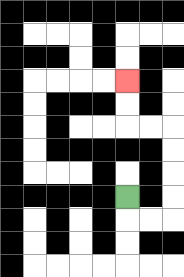{'start': '[5, 8]', 'end': '[5, 3]', 'path_directions': 'D,R,R,U,U,U,U,L,L,U,U', 'path_coordinates': '[[5, 8], [5, 9], [6, 9], [7, 9], [7, 8], [7, 7], [7, 6], [7, 5], [6, 5], [5, 5], [5, 4], [5, 3]]'}